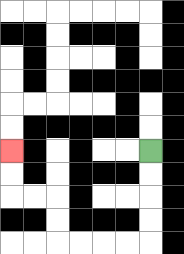{'start': '[6, 6]', 'end': '[0, 6]', 'path_directions': 'D,D,D,D,L,L,L,L,U,U,L,L,U,U', 'path_coordinates': '[[6, 6], [6, 7], [6, 8], [6, 9], [6, 10], [5, 10], [4, 10], [3, 10], [2, 10], [2, 9], [2, 8], [1, 8], [0, 8], [0, 7], [0, 6]]'}